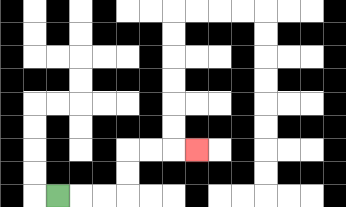{'start': '[2, 8]', 'end': '[8, 6]', 'path_directions': 'R,R,R,U,U,R,R,R', 'path_coordinates': '[[2, 8], [3, 8], [4, 8], [5, 8], [5, 7], [5, 6], [6, 6], [7, 6], [8, 6]]'}